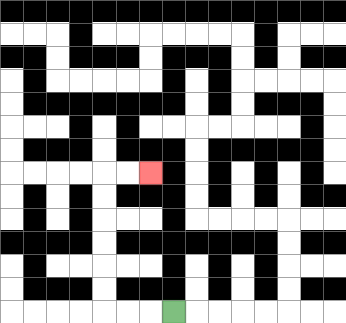{'start': '[7, 13]', 'end': '[6, 7]', 'path_directions': 'L,L,L,U,U,U,U,U,U,R,R', 'path_coordinates': '[[7, 13], [6, 13], [5, 13], [4, 13], [4, 12], [4, 11], [4, 10], [4, 9], [4, 8], [4, 7], [5, 7], [6, 7]]'}